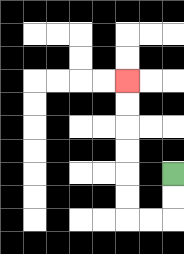{'start': '[7, 7]', 'end': '[5, 3]', 'path_directions': 'D,D,L,L,U,U,U,U,U,U', 'path_coordinates': '[[7, 7], [7, 8], [7, 9], [6, 9], [5, 9], [5, 8], [5, 7], [5, 6], [5, 5], [5, 4], [5, 3]]'}